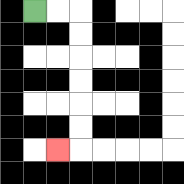{'start': '[1, 0]', 'end': '[2, 6]', 'path_directions': 'R,R,D,D,D,D,D,D,L', 'path_coordinates': '[[1, 0], [2, 0], [3, 0], [3, 1], [3, 2], [3, 3], [3, 4], [3, 5], [3, 6], [2, 6]]'}